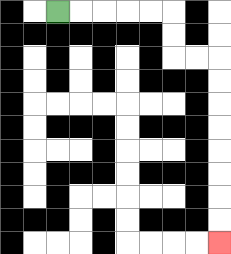{'start': '[2, 0]', 'end': '[9, 10]', 'path_directions': 'R,R,R,R,R,D,D,R,R,D,D,D,D,D,D,D,D', 'path_coordinates': '[[2, 0], [3, 0], [4, 0], [5, 0], [6, 0], [7, 0], [7, 1], [7, 2], [8, 2], [9, 2], [9, 3], [9, 4], [9, 5], [9, 6], [9, 7], [9, 8], [9, 9], [9, 10]]'}